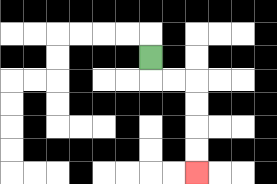{'start': '[6, 2]', 'end': '[8, 7]', 'path_directions': 'D,R,R,D,D,D,D', 'path_coordinates': '[[6, 2], [6, 3], [7, 3], [8, 3], [8, 4], [8, 5], [8, 6], [8, 7]]'}